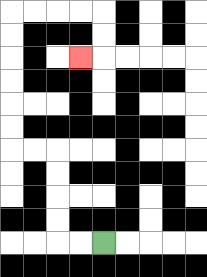{'start': '[4, 10]', 'end': '[3, 2]', 'path_directions': 'L,L,U,U,U,U,L,L,U,U,U,U,U,U,R,R,R,R,D,D,L', 'path_coordinates': '[[4, 10], [3, 10], [2, 10], [2, 9], [2, 8], [2, 7], [2, 6], [1, 6], [0, 6], [0, 5], [0, 4], [0, 3], [0, 2], [0, 1], [0, 0], [1, 0], [2, 0], [3, 0], [4, 0], [4, 1], [4, 2], [3, 2]]'}